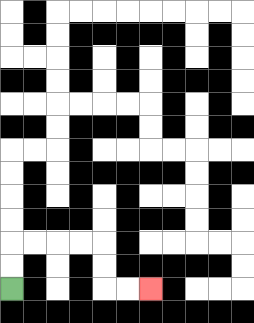{'start': '[0, 12]', 'end': '[6, 12]', 'path_directions': 'U,U,R,R,R,R,D,D,R,R', 'path_coordinates': '[[0, 12], [0, 11], [0, 10], [1, 10], [2, 10], [3, 10], [4, 10], [4, 11], [4, 12], [5, 12], [6, 12]]'}